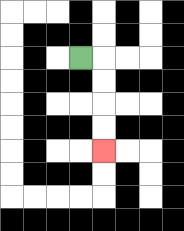{'start': '[3, 2]', 'end': '[4, 6]', 'path_directions': 'R,D,D,D,D', 'path_coordinates': '[[3, 2], [4, 2], [4, 3], [4, 4], [4, 5], [4, 6]]'}